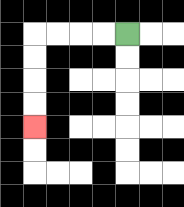{'start': '[5, 1]', 'end': '[1, 5]', 'path_directions': 'L,L,L,L,D,D,D,D', 'path_coordinates': '[[5, 1], [4, 1], [3, 1], [2, 1], [1, 1], [1, 2], [1, 3], [1, 4], [1, 5]]'}